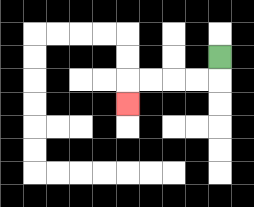{'start': '[9, 2]', 'end': '[5, 4]', 'path_directions': 'D,L,L,L,L,D', 'path_coordinates': '[[9, 2], [9, 3], [8, 3], [7, 3], [6, 3], [5, 3], [5, 4]]'}